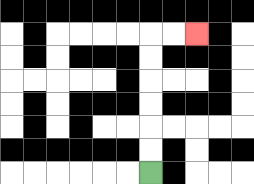{'start': '[6, 7]', 'end': '[8, 1]', 'path_directions': 'U,U,U,U,U,U,R,R', 'path_coordinates': '[[6, 7], [6, 6], [6, 5], [6, 4], [6, 3], [6, 2], [6, 1], [7, 1], [8, 1]]'}